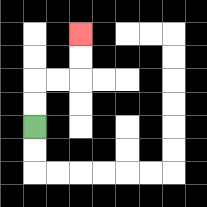{'start': '[1, 5]', 'end': '[3, 1]', 'path_directions': 'U,U,R,R,U,U', 'path_coordinates': '[[1, 5], [1, 4], [1, 3], [2, 3], [3, 3], [3, 2], [3, 1]]'}